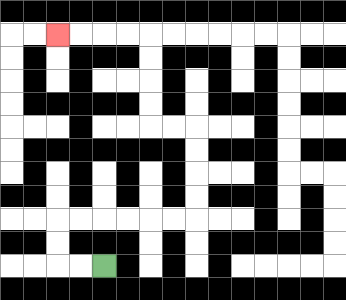{'start': '[4, 11]', 'end': '[2, 1]', 'path_directions': 'L,L,U,U,R,R,R,R,R,R,U,U,U,U,L,L,U,U,U,U,L,L,L,L', 'path_coordinates': '[[4, 11], [3, 11], [2, 11], [2, 10], [2, 9], [3, 9], [4, 9], [5, 9], [6, 9], [7, 9], [8, 9], [8, 8], [8, 7], [8, 6], [8, 5], [7, 5], [6, 5], [6, 4], [6, 3], [6, 2], [6, 1], [5, 1], [4, 1], [3, 1], [2, 1]]'}